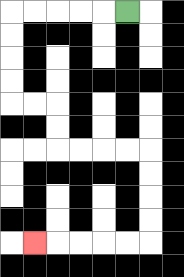{'start': '[5, 0]', 'end': '[1, 10]', 'path_directions': 'L,L,L,L,L,D,D,D,D,R,R,D,D,R,R,R,R,D,D,D,D,L,L,L,L,L', 'path_coordinates': '[[5, 0], [4, 0], [3, 0], [2, 0], [1, 0], [0, 0], [0, 1], [0, 2], [0, 3], [0, 4], [1, 4], [2, 4], [2, 5], [2, 6], [3, 6], [4, 6], [5, 6], [6, 6], [6, 7], [6, 8], [6, 9], [6, 10], [5, 10], [4, 10], [3, 10], [2, 10], [1, 10]]'}